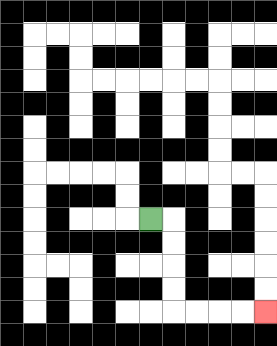{'start': '[6, 9]', 'end': '[11, 13]', 'path_directions': 'R,D,D,D,D,R,R,R,R', 'path_coordinates': '[[6, 9], [7, 9], [7, 10], [7, 11], [7, 12], [7, 13], [8, 13], [9, 13], [10, 13], [11, 13]]'}